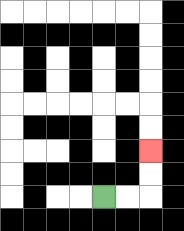{'start': '[4, 8]', 'end': '[6, 6]', 'path_directions': 'R,R,U,U', 'path_coordinates': '[[4, 8], [5, 8], [6, 8], [6, 7], [6, 6]]'}